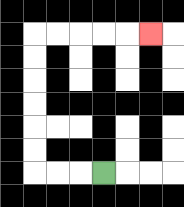{'start': '[4, 7]', 'end': '[6, 1]', 'path_directions': 'L,L,L,U,U,U,U,U,U,R,R,R,R,R', 'path_coordinates': '[[4, 7], [3, 7], [2, 7], [1, 7], [1, 6], [1, 5], [1, 4], [1, 3], [1, 2], [1, 1], [2, 1], [3, 1], [4, 1], [5, 1], [6, 1]]'}